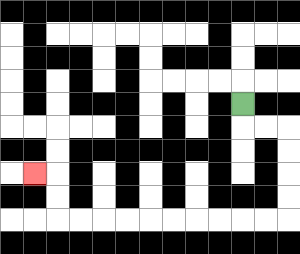{'start': '[10, 4]', 'end': '[1, 7]', 'path_directions': 'D,R,R,D,D,D,D,L,L,L,L,L,L,L,L,L,L,U,U,L', 'path_coordinates': '[[10, 4], [10, 5], [11, 5], [12, 5], [12, 6], [12, 7], [12, 8], [12, 9], [11, 9], [10, 9], [9, 9], [8, 9], [7, 9], [6, 9], [5, 9], [4, 9], [3, 9], [2, 9], [2, 8], [2, 7], [1, 7]]'}